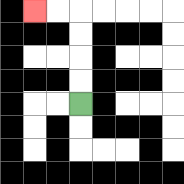{'start': '[3, 4]', 'end': '[1, 0]', 'path_directions': 'U,U,U,U,L,L', 'path_coordinates': '[[3, 4], [3, 3], [3, 2], [3, 1], [3, 0], [2, 0], [1, 0]]'}